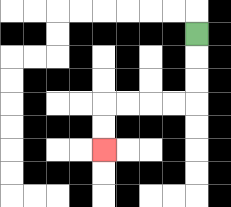{'start': '[8, 1]', 'end': '[4, 6]', 'path_directions': 'D,D,D,L,L,L,L,D,D', 'path_coordinates': '[[8, 1], [8, 2], [8, 3], [8, 4], [7, 4], [6, 4], [5, 4], [4, 4], [4, 5], [4, 6]]'}